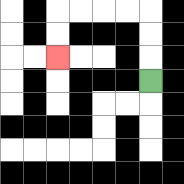{'start': '[6, 3]', 'end': '[2, 2]', 'path_directions': 'U,U,U,L,L,L,L,D,D', 'path_coordinates': '[[6, 3], [6, 2], [6, 1], [6, 0], [5, 0], [4, 0], [3, 0], [2, 0], [2, 1], [2, 2]]'}